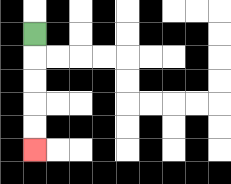{'start': '[1, 1]', 'end': '[1, 6]', 'path_directions': 'D,D,D,D,D', 'path_coordinates': '[[1, 1], [1, 2], [1, 3], [1, 4], [1, 5], [1, 6]]'}